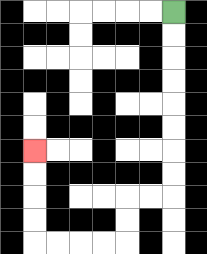{'start': '[7, 0]', 'end': '[1, 6]', 'path_directions': 'D,D,D,D,D,D,D,D,L,L,D,D,L,L,L,L,U,U,U,U', 'path_coordinates': '[[7, 0], [7, 1], [7, 2], [7, 3], [7, 4], [7, 5], [7, 6], [7, 7], [7, 8], [6, 8], [5, 8], [5, 9], [5, 10], [4, 10], [3, 10], [2, 10], [1, 10], [1, 9], [1, 8], [1, 7], [1, 6]]'}